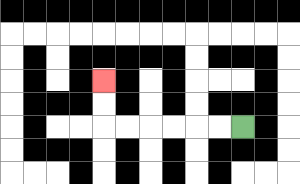{'start': '[10, 5]', 'end': '[4, 3]', 'path_directions': 'L,L,L,L,L,L,U,U', 'path_coordinates': '[[10, 5], [9, 5], [8, 5], [7, 5], [6, 5], [5, 5], [4, 5], [4, 4], [4, 3]]'}